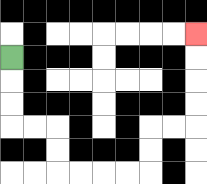{'start': '[0, 2]', 'end': '[8, 1]', 'path_directions': 'D,D,D,R,R,D,D,R,R,R,R,U,U,R,R,U,U,U,U', 'path_coordinates': '[[0, 2], [0, 3], [0, 4], [0, 5], [1, 5], [2, 5], [2, 6], [2, 7], [3, 7], [4, 7], [5, 7], [6, 7], [6, 6], [6, 5], [7, 5], [8, 5], [8, 4], [8, 3], [8, 2], [8, 1]]'}